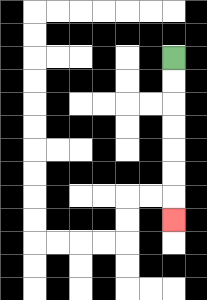{'start': '[7, 2]', 'end': '[7, 9]', 'path_directions': 'D,D,D,D,D,D,D', 'path_coordinates': '[[7, 2], [7, 3], [7, 4], [7, 5], [7, 6], [7, 7], [7, 8], [7, 9]]'}